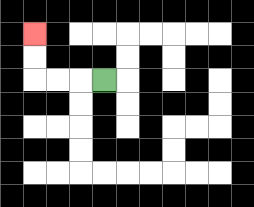{'start': '[4, 3]', 'end': '[1, 1]', 'path_directions': 'L,L,L,U,U', 'path_coordinates': '[[4, 3], [3, 3], [2, 3], [1, 3], [1, 2], [1, 1]]'}